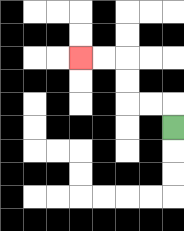{'start': '[7, 5]', 'end': '[3, 2]', 'path_directions': 'U,L,L,U,U,L,L', 'path_coordinates': '[[7, 5], [7, 4], [6, 4], [5, 4], [5, 3], [5, 2], [4, 2], [3, 2]]'}